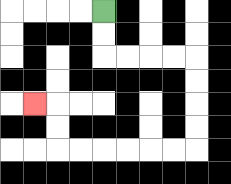{'start': '[4, 0]', 'end': '[1, 4]', 'path_directions': 'D,D,R,R,R,R,D,D,D,D,L,L,L,L,L,L,U,U,L', 'path_coordinates': '[[4, 0], [4, 1], [4, 2], [5, 2], [6, 2], [7, 2], [8, 2], [8, 3], [8, 4], [8, 5], [8, 6], [7, 6], [6, 6], [5, 6], [4, 6], [3, 6], [2, 6], [2, 5], [2, 4], [1, 4]]'}